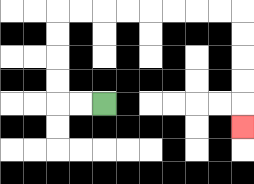{'start': '[4, 4]', 'end': '[10, 5]', 'path_directions': 'L,L,U,U,U,U,R,R,R,R,R,R,R,R,D,D,D,D,D', 'path_coordinates': '[[4, 4], [3, 4], [2, 4], [2, 3], [2, 2], [2, 1], [2, 0], [3, 0], [4, 0], [5, 0], [6, 0], [7, 0], [8, 0], [9, 0], [10, 0], [10, 1], [10, 2], [10, 3], [10, 4], [10, 5]]'}